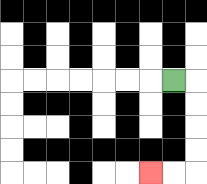{'start': '[7, 3]', 'end': '[6, 7]', 'path_directions': 'R,D,D,D,D,L,L', 'path_coordinates': '[[7, 3], [8, 3], [8, 4], [8, 5], [8, 6], [8, 7], [7, 7], [6, 7]]'}